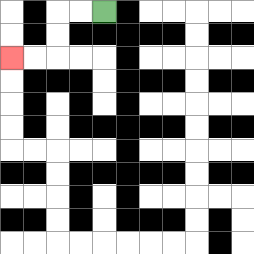{'start': '[4, 0]', 'end': '[0, 2]', 'path_directions': 'L,L,D,D,L,L', 'path_coordinates': '[[4, 0], [3, 0], [2, 0], [2, 1], [2, 2], [1, 2], [0, 2]]'}